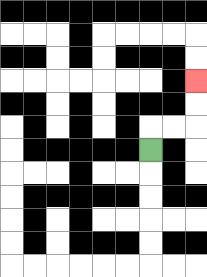{'start': '[6, 6]', 'end': '[8, 3]', 'path_directions': 'U,R,R,U,U', 'path_coordinates': '[[6, 6], [6, 5], [7, 5], [8, 5], [8, 4], [8, 3]]'}